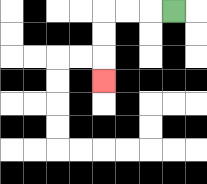{'start': '[7, 0]', 'end': '[4, 3]', 'path_directions': 'L,L,L,D,D,D', 'path_coordinates': '[[7, 0], [6, 0], [5, 0], [4, 0], [4, 1], [4, 2], [4, 3]]'}